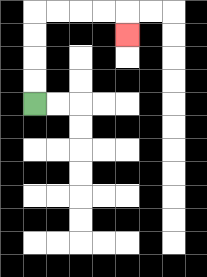{'start': '[1, 4]', 'end': '[5, 1]', 'path_directions': 'U,U,U,U,R,R,R,R,D', 'path_coordinates': '[[1, 4], [1, 3], [1, 2], [1, 1], [1, 0], [2, 0], [3, 0], [4, 0], [5, 0], [5, 1]]'}